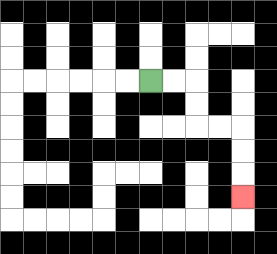{'start': '[6, 3]', 'end': '[10, 8]', 'path_directions': 'R,R,D,D,R,R,D,D,D', 'path_coordinates': '[[6, 3], [7, 3], [8, 3], [8, 4], [8, 5], [9, 5], [10, 5], [10, 6], [10, 7], [10, 8]]'}